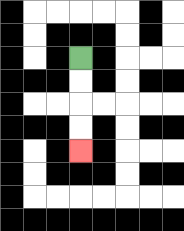{'start': '[3, 2]', 'end': '[3, 6]', 'path_directions': 'D,D,D,D', 'path_coordinates': '[[3, 2], [3, 3], [3, 4], [3, 5], [3, 6]]'}